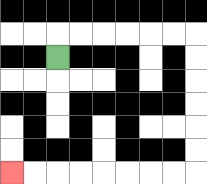{'start': '[2, 2]', 'end': '[0, 7]', 'path_directions': 'U,R,R,R,R,R,R,D,D,D,D,D,D,L,L,L,L,L,L,L,L', 'path_coordinates': '[[2, 2], [2, 1], [3, 1], [4, 1], [5, 1], [6, 1], [7, 1], [8, 1], [8, 2], [8, 3], [8, 4], [8, 5], [8, 6], [8, 7], [7, 7], [6, 7], [5, 7], [4, 7], [3, 7], [2, 7], [1, 7], [0, 7]]'}